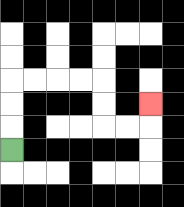{'start': '[0, 6]', 'end': '[6, 4]', 'path_directions': 'U,U,U,R,R,R,R,D,D,R,R,U', 'path_coordinates': '[[0, 6], [0, 5], [0, 4], [0, 3], [1, 3], [2, 3], [3, 3], [4, 3], [4, 4], [4, 5], [5, 5], [6, 5], [6, 4]]'}